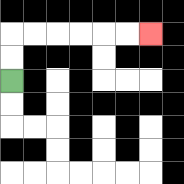{'start': '[0, 3]', 'end': '[6, 1]', 'path_directions': 'U,U,R,R,R,R,R,R', 'path_coordinates': '[[0, 3], [0, 2], [0, 1], [1, 1], [2, 1], [3, 1], [4, 1], [5, 1], [6, 1]]'}